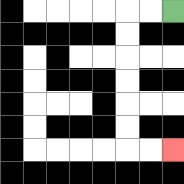{'start': '[7, 0]', 'end': '[7, 6]', 'path_directions': 'L,L,D,D,D,D,D,D,R,R', 'path_coordinates': '[[7, 0], [6, 0], [5, 0], [5, 1], [5, 2], [5, 3], [5, 4], [5, 5], [5, 6], [6, 6], [7, 6]]'}